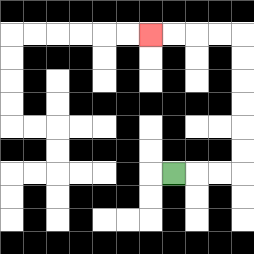{'start': '[7, 7]', 'end': '[6, 1]', 'path_directions': 'R,R,R,U,U,U,U,U,U,L,L,L,L', 'path_coordinates': '[[7, 7], [8, 7], [9, 7], [10, 7], [10, 6], [10, 5], [10, 4], [10, 3], [10, 2], [10, 1], [9, 1], [8, 1], [7, 1], [6, 1]]'}